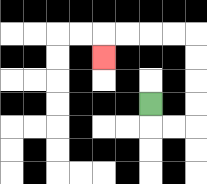{'start': '[6, 4]', 'end': '[4, 2]', 'path_directions': 'D,R,R,U,U,U,U,L,L,L,L,D', 'path_coordinates': '[[6, 4], [6, 5], [7, 5], [8, 5], [8, 4], [8, 3], [8, 2], [8, 1], [7, 1], [6, 1], [5, 1], [4, 1], [4, 2]]'}